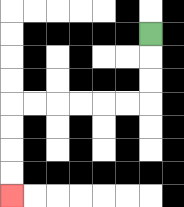{'start': '[6, 1]', 'end': '[0, 8]', 'path_directions': 'D,D,D,L,L,L,L,L,L,D,D,D,D', 'path_coordinates': '[[6, 1], [6, 2], [6, 3], [6, 4], [5, 4], [4, 4], [3, 4], [2, 4], [1, 4], [0, 4], [0, 5], [0, 6], [0, 7], [0, 8]]'}